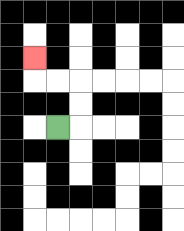{'start': '[2, 5]', 'end': '[1, 2]', 'path_directions': 'R,U,U,L,L,U', 'path_coordinates': '[[2, 5], [3, 5], [3, 4], [3, 3], [2, 3], [1, 3], [1, 2]]'}